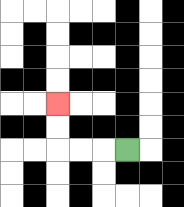{'start': '[5, 6]', 'end': '[2, 4]', 'path_directions': 'L,L,L,U,U', 'path_coordinates': '[[5, 6], [4, 6], [3, 6], [2, 6], [2, 5], [2, 4]]'}